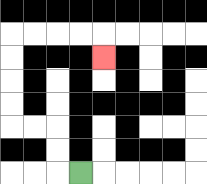{'start': '[3, 7]', 'end': '[4, 2]', 'path_directions': 'L,U,U,L,L,U,U,U,U,R,R,R,R,D', 'path_coordinates': '[[3, 7], [2, 7], [2, 6], [2, 5], [1, 5], [0, 5], [0, 4], [0, 3], [0, 2], [0, 1], [1, 1], [2, 1], [3, 1], [4, 1], [4, 2]]'}